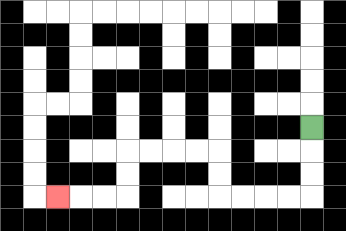{'start': '[13, 5]', 'end': '[2, 8]', 'path_directions': 'D,D,D,L,L,L,L,U,U,L,L,L,L,D,D,L,L,L', 'path_coordinates': '[[13, 5], [13, 6], [13, 7], [13, 8], [12, 8], [11, 8], [10, 8], [9, 8], [9, 7], [9, 6], [8, 6], [7, 6], [6, 6], [5, 6], [5, 7], [5, 8], [4, 8], [3, 8], [2, 8]]'}